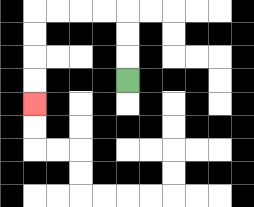{'start': '[5, 3]', 'end': '[1, 4]', 'path_directions': 'U,U,U,L,L,L,L,D,D,D,D', 'path_coordinates': '[[5, 3], [5, 2], [5, 1], [5, 0], [4, 0], [3, 0], [2, 0], [1, 0], [1, 1], [1, 2], [1, 3], [1, 4]]'}